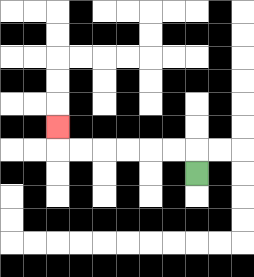{'start': '[8, 7]', 'end': '[2, 5]', 'path_directions': 'U,L,L,L,L,L,L,U', 'path_coordinates': '[[8, 7], [8, 6], [7, 6], [6, 6], [5, 6], [4, 6], [3, 6], [2, 6], [2, 5]]'}